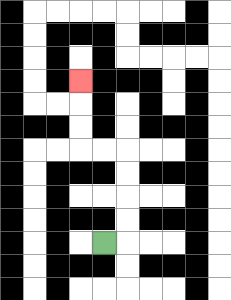{'start': '[4, 10]', 'end': '[3, 3]', 'path_directions': 'R,U,U,U,U,L,L,U,U,U', 'path_coordinates': '[[4, 10], [5, 10], [5, 9], [5, 8], [5, 7], [5, 6], [4, 6], [3, 6], [3, 5], [3, 4], [3, 3]]'}